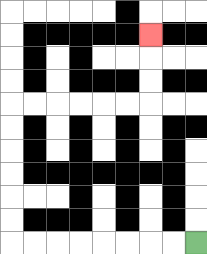{'start': '[8, 10]', 'end': '[6, 1]', 'path_directions': 'L,L,L,L,L,L,L,L,U,U,U,U,U,U,R,R,R,R,R,R,U,U,U', 'path_coordinates': '[[8, 10], [7, 10], [6, 10], [5, 10], [4, 10], [3, 10], [2, 10], [1, 10], [0, 10], [0, 9], [0, 8], [0, 7], [0, 6], [0, 5], [0, 4], [1, 4], [2, 4], [3, 4], [4, 4], [5, 4], [6, 4], [6, 3], [6, 2], [6, 1]]'}